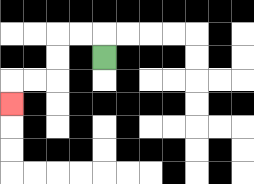{'start': '[4, 2]', 'end': '[0, 4]', 'path_directions': 'U,L,L,D,D,L,L,D', 'path_coordinates': '[[4, 2], [4, 1], [3, 1], [2, 1], [2, 2], [2, 3], [1, 3], [0, 3], [0, 4]]'}